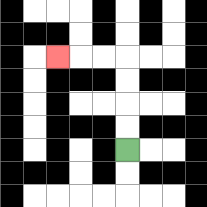{'start': '[5, 6]', 'end': '[2, 2]', 'path_directions': 'U,U,U,U,L,L,L', 'path_coordinates': '[[5, 6], [5, 5], [5, 4], [5, 3], [5, 2], [4, 2], [3, 2], [2, 2]]'}